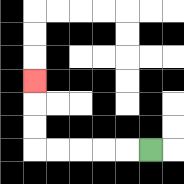{'start': '[6, 6]', 'end': '[1, 3]', 'path_directions': 'L,L,L,L,L,U,U,U', 'path_coordinates': '[[6, 6], [5, 6], [4, 6], [3, 6], [2, 6], [1, 6], [1, 5], [1, 4], [1, 3]]'}